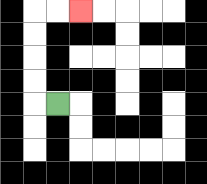{'start': '[2, 4]', 'end': '[3, 0]', 'path_directions': 'L,U,U,U,U,R,R', 'path_coordinates': '[[2, 4], [1, 4], [1, 3], [1, 2], [1, 1], [1, 0], [2, 0], [3, 0]]'}